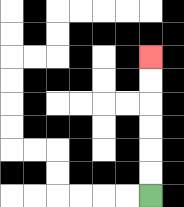{'start': '[6, 8]', 'end': '[6, 2]', 'path_directions': 'U,U,U,U,U,U', 'path_coordinates': '[[6, 8], [6, 7], [6, 6], [6, 5], [6, 4], [6, 3], [6, 2]]'}